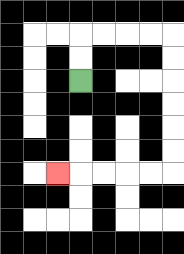{'start': '[3, 3]', 'end': '[2, 7]', 'path_directions': 'U,U,R,R,R,R,D,D,D,D,D,D,L,L,L,L,L', 'path_coordinates': '[[3, 3], [3, 2], [3, 1], [4, 1], [5, 1], [6, 1], [7, 1], [7, 2], [7, 3], [7, 4], [7, 5], [7, 6], [7, 7], [6, 7], [5, 7], [4, 7], [3, 7], [2, 7]]'}